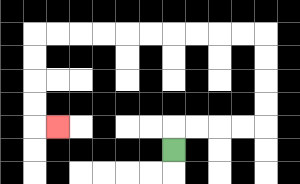{'start': '[7, 6]', 'end': '[2, 5]', 'path_directions': 'U,R,R,R,R,U,U,U,U,L,L,L,L,L,L,L,L,L,L,D,D,D,D,R', 'path_coordinates': '[[7, 6], [7, 5], [8, 5], [9, 5], [10, 5], [11, 5], [11, 4], [11, 3], [11, 2], [11, 1], [10, 1], [9, 1], [8, 1], [7, 1], [6, 1], [5, 1], [4, 1], [3, 1], [2, 1], [1, 1], [1, 2], [1, 3], [1, 4], [1, 5], [2, 5]]'}